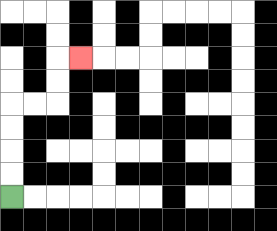{'start': '[0, 8]', 'end': '[3, 2]', 'path_directions': 'U,U,U,U,R,R,U,U,R', 'path_coordinates': '[[0, 8], [0, 7], [0, 6], [0, 5], [0, 4], [1, 4], [2, 4], [2, 3], [2, 2], [3, 2]]'}